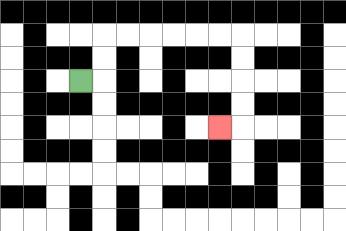{'start': '[3, 3]', 'end': '[9, 5]', 'path_directions': 'R,U,U,R,R,R,R,R,R,D,D,D,D,L', 'path_coordinates': '[[3, 3], [4, 3], [4, 2], [4, 1], [5, 1], [6, 1], [7, 1], [8, 1], [9, 1], [10, 1], [10, 2], [10, 3], [10, 4], [10, 5], [9, 5]]'}